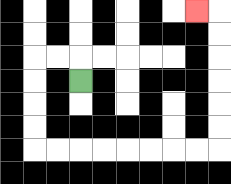{'start': '[3, 3]', 'end': '[8, 0]', 'path_directions': 'U,L,L,D,D,D,D,R,R,R,R,R,R,R,R,U,U,U,U,U,U,L', 'path_coordinates': '[[3, 3], [3, 2], [2, 2], [1, 2], [1, 3], [1, 4], [1, 5], [1, 6], [2, 6], [3, 6], [4, 6], [5, 6], [6, 6], [7, 6], [8, 6], [9, 6], [9, 5], [9, 4], [9, 3], [9, 2], [9, 1], [9, 0], [8, 0]]'}